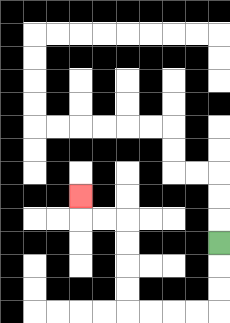{'start': '[9, 10]', 'end': '[3, 8]', 'path_directions': 'D,D,D,L,L,L,L,U,U,U,U,L,L,U', 'path_coordinates': '[[9, 10], [9, 11], [9, 12], [9, 13], [8, 13], [7, 13], [6, 13], [5, 13], [5, 12], [5, 11], [5, 10], [5, 9], [4, 9], [3, 9], [3, 8]]'}